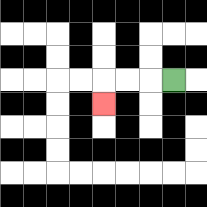{'start': '[7, 3]', 'end': '[4, 4]', 'path_directions': 'L,L,L,D', 'path_coordinates': '[[7, 3], [6, 3], [5, 3], [4, 3], [4, 4]]'}